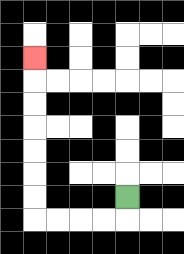{'start': '[5, 8]', 'end': '[1, 2]', 'path_directions': 'D,L,L,L,L,U,U,U,U,U,U,U', 'path_coordinates': '[[5, 8], [5, 9], [4, 9], [3, 9], [2, 9], [1, 9], [1, 8], [1, 7], [1, 6], [1, 5], [1, 4], [1, 3], [1, 2]]'}